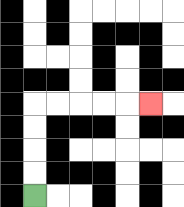{'start': '[1, 8]', 'end': '[6, 4]', 'path_directions': 'U,U,U,U,R,R,R,R,R', 'path_coordinates': '[[1, 8], [1, 7], [1, 6], [1, 5], [1, 4], [2, 4], [3, 4], [4, 4], [5, 4], [6, 4]]'}